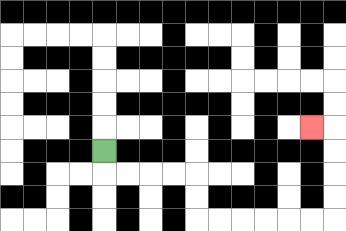{'start': '[4, 6]', 'end': '[13, 5]', 'path_directions': 'D,R,R,R,R,D,D,R,R,R,R,R,R,U,U,U,U,L', 'path_coordinates': '[[4, 6], [4, 7], [5, 7], [6, 7], [7, 7], [8, 7], [8, 8], [8, 9], [9, 9], [10, 9], [11, 9], [12, 9], [13, 9], [14, 9], [14, 8], [14, 7], [14, 6], [14, 5], [13, 5]]'}